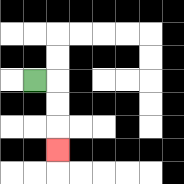{'start': '[1, 3]', 'end': '[2, 6]', 'path_directions': 'R,D,D,D', 'path_coordinates': '[[1, 3], [2, 3], [2, 4], [2, 5], [2, 6]]'}